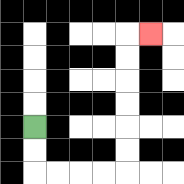{'start': '[1, 5]', 'end': '[6, 1]', 'path_directions': 'D,D,R,R,R,R,U,U,U,U,U,U,R', 'path_coordinates': '[[1, 5], [1, 6], [1, 7], [2, 7], [3, 7], [4, 7], [5, 7], [5, 6], [5, 5], [5, 4], [5, 3], [5, 2], [5, 1], [6, 1]]'}